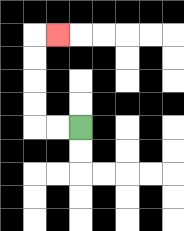{'start': '[3, 5]', 'end': '[2, 1]', 'path_directions': 'L,L,U,U,U,U,R', 'path_coordinates': '[[3, 5], [2, 5], [1, 5], [1, 4], [1, 3], [1, 2], [1, 1], [2, 1]]'}